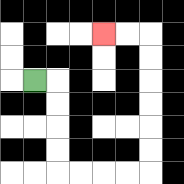{'start': '[1, 3]', 'end': '[4, 1]', 'path_directions': 'R,D,D,D,D,R,R,R,R,U,U,U,U,U,U,L,L', 'path_coordinates': '[[1, 3], [2, 3], [2, 4], [2, 5], [2, 6], [2, 7], [3, 7], [4, 7], [5, 7], [6, 7], [6, 6], [6, 5], [6, 4], [6, 3], [6, 2], [6, 1], [5, 1], [4, 1]]'}